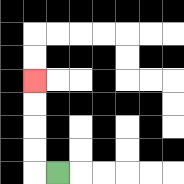{'start': '[2, 7]', 'end': '[1, 3]', 'path_directions': 'L,U,U,U,U', 'path_coordinates': '[[2, 7], [1, 7], [1, 6], [1, 5], [1, 4], [1, 3]]'}